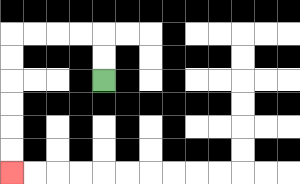{'start': '[4, 3]', 'end': '[0, 7]', 'path_directions': 'U,U,L,L,L,L,D,D,D,D,D,D', 'path_coordinates': '[[4, 3], [4, 2], [4, 1], [3, 1], [2, 1], [1, 1], [0, 1], [0, 2], [0, 3], [0, 4], [0, 5], [0, 6], [0, 7]]'}